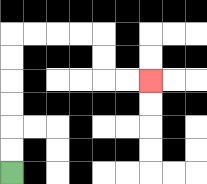{'start': '[0, 7]', 'end': '[6, 3]', 'path_directions': 'U,U,U,U,U,U,R,R,R,R,D,D,R,R', 'path_coordinates': '[[0, 7], [0, 6], [0, 5], [0, 4], [0, 3], [0, 2], [0, 1], [1, 1], [2, 1], [3, 1], [4, 1], [4, 2], [4, 3], [5, 3], [6, 3]]'}